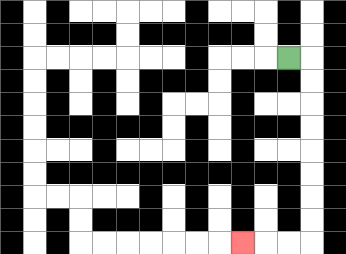{'start': '[12, 2]', 'end': '[10, 10]', 'path_directions': 'R,D,D,D,D,D,D,D,D,L,L,L', 'path_coordinates': '[[12, 2], [13, 2], [13, 3], [13, 4], [13, 5], [13, 6], [13, 7], [13, 8], [13, 9], [13, 10], [12, 10], [11, 10], [10, 10]]'}